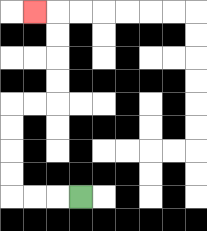{'start': '[3, 8]', 'end': '[1, 0]', 'path_directions': 'L,L,L,U,U,U,U,R,R,U,U,U,U,L', 'path_coordinates': '[[3, 8], [2, 8], [1, 8], [0, 8], [0, 7], [0, 6], [0, 5], [0, 4], [1, 4], [2, 4], [2, 3], [2, 2], [2, 1], [2, 0], [1, 0]]'}